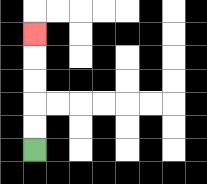{'start': '[1, 6]', 'end': '[1, 1]', 'path_directions': 'U,U,U,U,U', 'path_coordinates': '[[1, 6], [1, 5], [1, 4], [1, 3], [1, 2], [1, 1]]'}